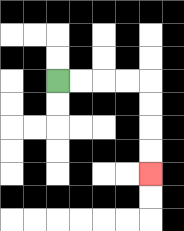{'start': '[2, 3]', 'end': '[6, 7]', 'path_directions': 'R,R,R,R,D,D,D,D', 'path_coordinates': '[[2, 3], [3, 3], [4, 3], [5, 3], [6, 3], [6, 4], [6, 5], [6, 6], [6, 7]]'}